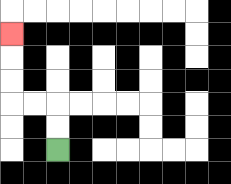{'start': '[2, 6]', 'end': '[0, 1]', 'path_directions': 'U,U,L,L,U,U,U', 'path_coordinates': '[[2, 6], [2, 5], [2, 4], [1, 4], [0, 4], [0, 3], [0, 2], [0, 1]]'}